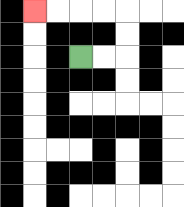{'start': '[3, 2]', 'end': '[1, 0]', 'path_directions': 'R,R,U,U,L,L,L,L', 'path_coordinates': '[[3, 2], [4, 2], [5, 2], [5, 1], [5, 0], [4, 0], [3, 0], [2, 0], [1, 0]]'}